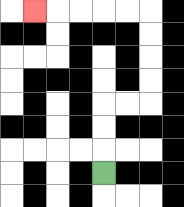{'start': '[4, 7]', 'end': '[1, 0]', 'path_directions': 'U,U,U,R,R,U,U,U,U,L,L,L,L,L', 'path_coordinates': '[[4, 7], [4, 6], [4, 5], [4, 4], [5, 4], [6, 4], [6, 3], [6, 2], [6, 1], [6, 0], [5, 0], [4, 0], [3, 0], [2, 0], [1, 0]]'}